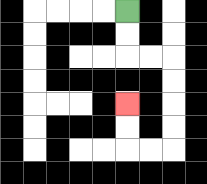{'start': '[5, 0]', 'end': '[5, 4]', 'path_directions': 'D,D,R,R,D,D,D,D,L,L,U,U', 'path_coordinates': '[[5, 0], [5, 1], [5, 2], [6, 2], [7, 2], [7, 3], [7, 4], [7, 5], [7, 6], [6, 6], [5, 6], [5, 5], [5, 4]]'}